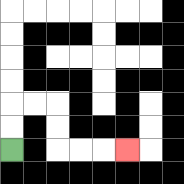{'start': '[0, 6]', 'end': '[5, 6]', 'path_directions': 'U,U,R,R,D,D,R,R,R', 'path_coordinates': '[[0, 6], [0, 5], [0, 4], [1, 4], [2, 4], [2, 5], [2, 6], [3, 6], [4, 6], [5, 6]]'}